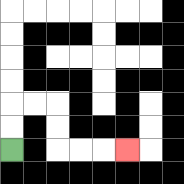{'start': '[0, 6]', 'end': '[5, 6]', 'path_directions': 'U,U,R,R,D,D,R,R,R', 'path_coordinates': '[[0, 6], [0, 5], [0, 4], [1, 4], [2, 4], [2, 5], [2, 6], [3, 6], [4, 6], [5, 6]]'}